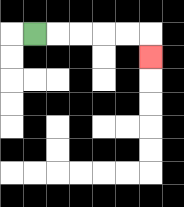{'start': '[1, 1]', 'end': '[6, 2]', 'path_directions': 'R,R,R,R,R,D', 'path_coordinates': '[[1, 1], [2, 1], [3, 1], [4, 1], [5, 1], [6, 1], [6, 2]]'}